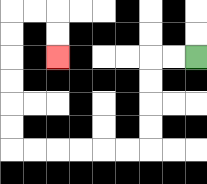{'start': '[8, 2]', 'end': '[2, 2]', 'path_directions': 'L,L,D,D,D,D,L,L,L,L,L,L,U,U,U,U,U,U,R,R,D,D', 'path_coordinates': '[[8, 2], [7, 2], [6, 2], [6, 3], [6, 4], [6, 5], [6, 6], [5, 6], [4, 6], [3, 6], [2, 6], [1, 6], [0, 6], [0, 5], [0, 4], [0, 3], [0, 2], [0, 1], [0, 0], [1, 0], [2, 0], [2, 1], [2, 2]]'}